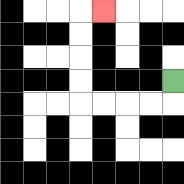{'start': '[7, 3]', 'end': '[4, 0]', 'path_directions': 'D,L,L,L,L,U,U,U,U,R', 'path_coordinates': '[[7, 3], [7, 4], [6, 4], [5, 4], [4, 4], [3, 4], [3, 3], [3, 2], [3, 1], [3, 0], [4, 0]]'}